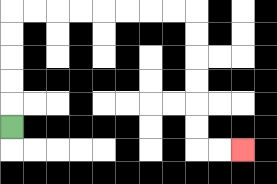{'start': '[0, 5]', 'end': '[10, 6]', 'path_directions': 'U,U,U,U,U,R,R,R,R,R,R,R,R,D,D,D,D,D,D,R,R', 'path_coordinates': '[[0, 5], [0, 4], [0, 3], [0, 2], [0, 1], [0, 0], [1, 0], [2, 0], [3, 0], [4, 0], [5, 0], [6, 0], [7, 0], [8, 0], [8, 1], [8, 2], [8, 3], [8, 4], [8, 5], [8, 6], [9, 6], [10, 6]]'}